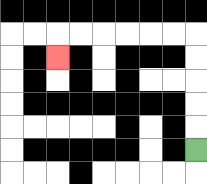{'start': '[8, 6]', 'end': '[2, 2]', 'path_directions': 'U,U,U,U,U,L,L,L,L,L,L,D', 'path_coordinates': '[[8, 6], [8, 5], [8, 4], [8, 3], [8, 2], [8, 1], [7, 1], [6, 1], [5, 1], [4, 1], [3, 1], [2, 1], [2, 2]]'}